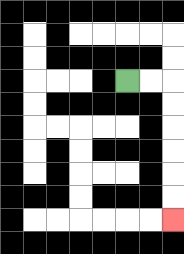{'start': '[5, 3]', 'end': '[7, 9]', 'path_directions': 'R,R,D,D,D,D,D,D', 'path_coordinates': '[[5, 3], [6, 3], [7, 3], [7, 4], [7, 5], [7, 6], [7, 7], [7, 8], [7, 9]]'}